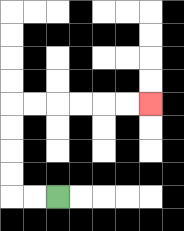{'start': '[2, 8]', 'end': '[6, 4]', 'path_directions': 'L,L,U,U,U,U,R,R,R,R,R,R', 'path_coordinates': '[[2, 8], [1, 8], [0, 8], [0, 7], [0, 6], [0, 5], [0, 4], [1, 4], [2, 4], [3, 4], [4, 4], [5, 4], [6, 4]]'}